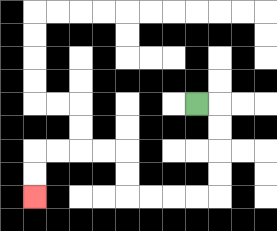{'start': '[8, 4]', 'end': '[1, 8]', 'path_directions': 'R,D,D,D,D,L,L,L,L,U,U,L,L,L,L,D,D', 'path_coordinates': '[[8, 4], [9, 4], [9, 5], [9, 6], [9, 7], [9, 8], [8, 8], [7, 8], [6, 8], [5, 8], [5, 7], [5, 6], [4, 6], [3, 6], [2, 6], [1, 6], [1, 7], [1, 8]]'}